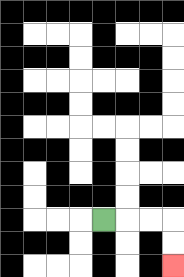{'start': '[4, 9]', 'end': '[7, 11]', 'path_directions': 'R,R,R,D,D', 'path_coordinates': '[[4, 9], [5, 9], [6, 9], [7, 9], [7, 10], [7, 11]]'}